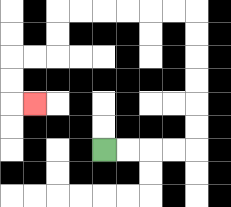{'start': '[4, 6]', 'end': '[1, 4]', 'path_directions': 'R,R,R,R,U,U,U,U,U,U,L,L,L,L,L,L,D,D,L,L,D,D,R', 'path_coordinates': '[[4, 6], [5, 6], [6, 6], [7, 6], [8, 6], [8, 5], [8, 4], [8, 3], [8, 2], [8, 1], [8, 0], [7, 0], [6, 0], [5, 0], [4, 0], [3, 0], [2, 0], [2, 1], [2, 2], [1, 2], [0, 2], [0, 3], [0, 4], [1, 4]]'}